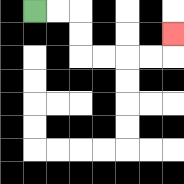{'start': '[1, 0]', 'end': '[7, 1]', 'path_directions': 'R,R,D,D,R,R,R,R,U', 'path_coordinates': '[[1, 0], [2, 0], [3, 0], [3, 1], [3, 2], [4, 2], [5, 2], [6, 2], [7, 2], [7, 1]]'}